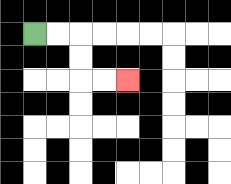{'start': '[1, 1]', 'end': '[5, 3]', 'path_directions': 'R,R,D,D,R,R', 'path_coordinates': '[[1, 1], [2, 1], [3, 1], [3, 2], [3, 3], [4, 3], [5, 3]]'}